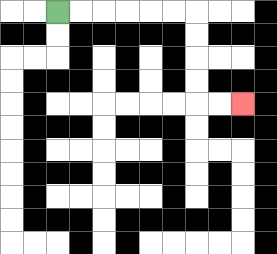{'start': '[2, 0]', 'end': '[10, 4]', 'path_directions': 'R,R,R,R,R,R,D,D,D,D,R,R', 'path_coordinates': '[[2, 0], [3, 0], [4, 0], [5, 0], [6, 0], [7, 0], [8, 0], [8, 1], [8, 2], [8, 3], [8, 4], [9, 4], [10, 4]]'}